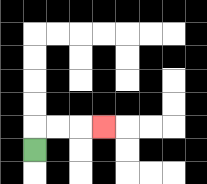{'start': '[1, 6]', 'end': '[4, 5]', 'path_directions': 'U,R,R,R', 'path_coordinates': '[[1, 6], [1, 5], [2, 5], [3, 5], [4, 5]]'}